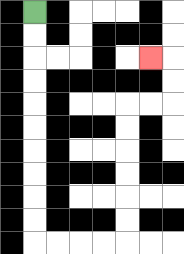{'start': '[1, 0]', 'end': '[6, 2]', 'path_directions': 'D,D,D,D,D,D,D,D,D,D,R,R,R,R,U,U,U,U,U,U,R,R,U,U,L', 'path_coordinates': '[[1, 0], [1, 1], [1, 2], [1, 3], [1, 4], [1, 5], [1, 6], [1, 7], [1, 8], [1, 9], [1, 10], [2, 10], [3, 10], [4, 10], [5, 10], [5, 9], [5, 8], [5, 7], [5, 6], [5, 5], [5, 4], [6, 4], [7, 4], [7, 3], [7, 2], [6, 2]]'}